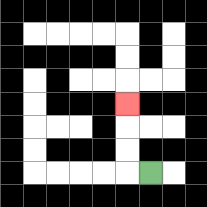{'start': '[6, 7]', 'end': '[5, 4]', 'path_directions': 'L,U,U,U', 'path_coordinates': '[[6, 7], [5, 7], [5, 6], [5, 5], [5, 4]]'}